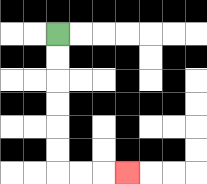{'start': '[2, 1]', 'end': '[5, 7]', 'path_directions': 'D,D,D,D,D,D,R,R,R', 'path_coordinates': '[[2, 1], [2, 2], [2, 3], [2, 4], [2, 5], [2, 6], [2, 7], [3, 7], [4, 7], [5, 7]]'}